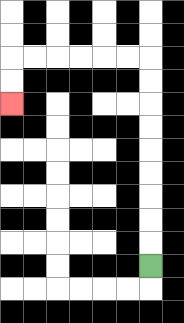{'start': '[6, 11]', 'end': '[0, 4]', 'path_directions': 'U,U,U,U,U,U,U,U,U,L,L,L,L,L,L,D,D', 'path_coordinates': '[[6, 11], [6, 10], [6, 9], [6, 8], [6, 7], [6, 6], [6, 5], [6, 4], [6, 3], [6, 2], [5, 2], [4, 2], [3, 2], [2, 2], [1, 2], [0, 2], [0, 3], [0, 4]]'}